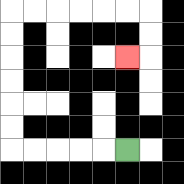{'start': '[5, 6]', 'end': '[5, 2]', 'path_directions': 'L,L,L,L,L,U,U,U,U,U,U,R,R,R,R,R,R,D,D,L', 'path_coordinates': '[[5, 6], [4, 6], [3, 6], [2, 6], [1, 6], [0, 6], [0, 5], [0, 4], [0, 3], [0, 2], [0, 1], [0, 0], [1, 0], [2, 0], [3, 0], [4, 0], [5, 0], [6, 0], [6, 1], [6, 2], [5, 2]]'}